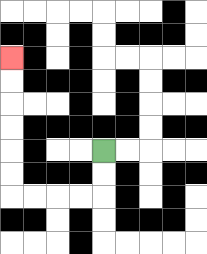{'start': '[4, 6]', 'end': '[0, 2]', 'path_directions': 'D,D,L,L,L,L,U,U,U,U,U,U', 'path_coordinates': '[[4, 6], [4, 7], [4, 8], [3, 8], [2, 8], [1, 8], [0, 8], [0, 7], [0, 6], [0, 5], [0, 4], [0, 3], [0, 2]]'}